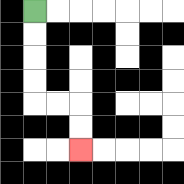{'start': '[1, 0]', 'end': '[3, 6]', 'path_directions': 'D,D,D,D,R,R,D,D', 'path_coordinates': '[[1, 0], [1, 1], [1, 2], [1, 3], [1, 4], [2, 4], [3, 4], [3, 5], [3, 6]]'}